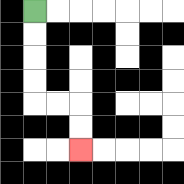{'start': '[1, 0]', 'end': '[3, 6]', 'path_directions': 'D,D,D,D,R,R,D,D', 'path_coordinates': '[[1, 0], [1, 1], [1, 2], [1, 3], [1, 4], [2, 4], [3, 4], [3, 5], [3, 6]]'}